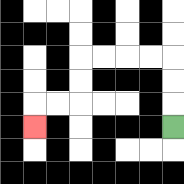{'start': '[7, 5]', 'end': '[1, 5]', 'path_directions': 'U,U,U,L,L,L,L,D,D,L,L,D', 'path_coordinates': '[[7, 5], [7, 4], [7, 3], [7, 2], [6, 2], [5, 2], [4, 2], [3, 2], [3, 3], [3, 4], [2, 4], [1, 4], [1, 5]]'}